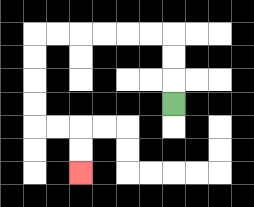{'start': '[7, 4]', 'end': '[3, 7]', 'path_directions': 'U,U,U,L,L,L,L,L,L,D,D,D,D,R,R,D,D', 'path_coordinates': '[[7, 4], [7, 3], [7, 2], [7, 1], [6, 1], [5, 1], [4, 1], [3, 1], [2, 1], [1, 1], [1, 2], [1, 3], [1, 4], [1, 5], [2, 5], [3, 5], [3, 6], [3, 7]]'}